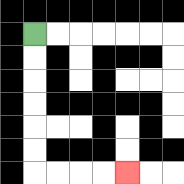{'start': '[1, 1]', 'end': '[5, 7]', 'path_directions': 'D,D,D,D,D,D,R,R,R,R', 'path_coordinates': '[[1, 1], [1, 2], [1, 3], [1, 4], [1, 5], [1, 6], [1, 7], [2, 7], [3, 7], [4, 7], [5, 7]]'}